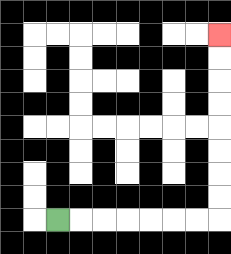{'start': '[2, 9]', 'end': '[9, 1]', 'path_directions': 'R,R,R,R,R,R,R,U,U,U,U,U,U,U,U', 'path_coordinates': '[[2, 9], [3, 9], [4, 9], [5, 9], [6, 9], [7, 9], [8, 9], [9, 9], [9, 8], [9, 7], [9, 6], [9, 5], [9, 4], [9, 3], [9, 2], [9, 1]]'}